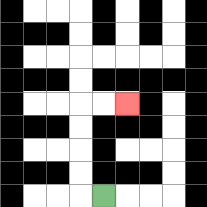{'start': '[4, 8]', 'end': '[5, 4]', 'path_directions': 'L,U,U,U,U,R,R', 'path_coordinates': '[[4, 8], [3, 8], [3, 7], [3, 6], [3, 5], [3, 4], [4, 4], [5, 4]]'}